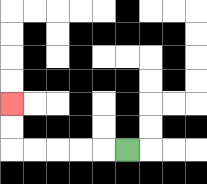{'start': '[5, 6]', 'end': '[0, 4]', 'path_directions': 'L,L,L,L,L,U,U', 'path_coordinates': '[[5, 6], [4, 6], [3, 6], [2, 6], [1, 6], [0, 6], [0, 5], [0, 4]]'}